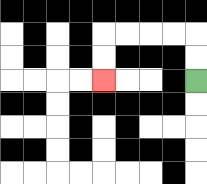{'start': '[8, 3]', 'end': '[4, 3]', 'path_directions': 'U,U,L,L,L,L,D,D', 'path_coordinates': '[[8, 3], [8, 2], [8, 1], [7, 1], [6, 1], [5, 1], [4, 1], [4, 2], [4, 3]]'}